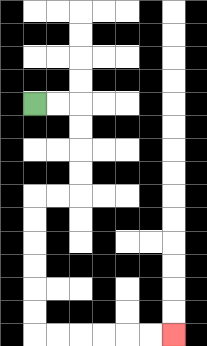{'start': '[1, 4]', 'end': '[7, 14]', 'path_directions': 'R,R,D,D,D,D,L,L,D,D,D,D,D,D,R,R,R,R,R,R', 'path_coordinates': '[[1, 4], [2, 4], [3, 4], [3, 5], [3, 6], [3, 7], [3, 8], [2, 8], [1, 8], [1, 9], [1, 10], [1, 11], [1, 12], [1, 13], [1, 14], [2, 14], [3, 14], [4, 14], [5, 14], [6, 14], [7, 14]]'}